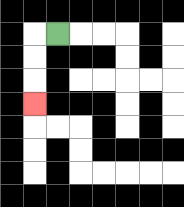{'start': '[2, 1]', 'end': '[1, 4]', 'path_directions': 'L,D,D,D', 'path_coordinates': '[[2, 1], [1, 1], [1, 2], [1, 3], [1, 4]]'}